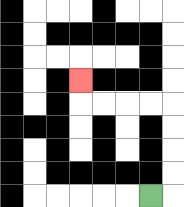{'start': '[6, 8]', 'end': '[3, 3]', 'path_directions': 'R,U,U,U,U,L,L,L,L,U', 'path_coordinates': '[[6, 8], [7, 8], [7, 7], [7, 6], [7, 5], [7, 4], [6, 4], [5, 4], [4, 4], [3, 4], [3, 3]]'}